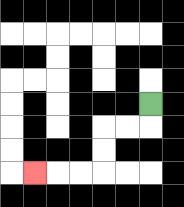{'start': '[6, 4]', 'end': '[1, 7]', 'path_directions': 'D,L,L,D,D,L,L,L', 'path_coordinates': '[[6, 4], [6, 5], [5, 5], [4, 5], [4, 6], [4, 7], [3, 7], [2, 7], [1, 7]]'}